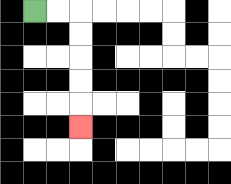{'start': '[1, 0]', 'end': '[3, 5]', 'path_directions': 'R,R,D,D,D,D,D', 'path_coordinates': '[[1, 0], [2, 0], [3, 0], [3, 1], [3, 2], [3, 3], [3, 4], [3, 5]]'}